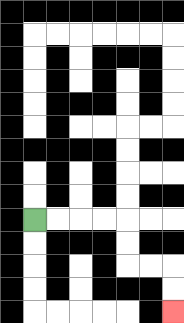{'start': '[1, 9]', 'end': '[7, 13]', 'path_directions': 'R,R,R,R,D,D,R,R,D,D', 'path_coordinates': '[[1, 9], [2, 9], [3, 9], [4, 9], [5, 9], [5, 10], [5, 11], [6, 11], [7, 11], [7, 12], [7, 13]]'}